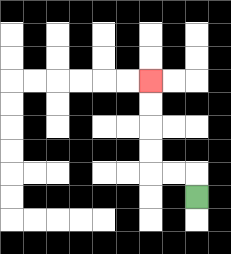{'start': '[8, 8]', 'end': '[6, 3]', 'path_directions': 'U,L,L,U,U,U,U', 'path_coordinates': '[[8, 8], [8, 7], [7, 7], [6, 7], [6, 6], [6, 5], [6, 4], [6, 3]]'}